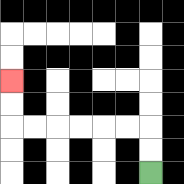{'start': '[6, 7]', 'end': '[0, 3]', 'path_directions': 'U,U,L,L,L,L,L,L,U,U', 'path_coordinates': '[[6, 7], [6, 6], [6, 5], [5, 5], [4, 5], [3, 5], [2, 5], [1, 5], [0, 5], [0, 4], [0, 3]]'}